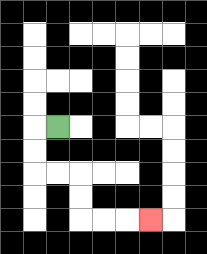{'start': '[2, 5]', 'end': '[6, 9]', 'path_directions': 'L,D,D,R,R,D,D,R,R,R', 'path_coordinates': '[[2, 5], [1, 5], [1, 6], [1, 7], [2, 7], [3, 7], [3, 8], [3, 9], [4, 9], [5, 9], [6, 9]]'}